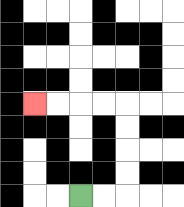{'start': '[3, 8]', 'end': '[1, 4]', 'path_directions': 'R,R,U,U,U,U,L,L,L,L', 'path_coordinates': '[[3, 8], [4, 8], [5, 8], [5, 7], [5, 6], [5, 5], [5, 4], [4, 4], [3, 4], [2, 4], [1, 4]]'}